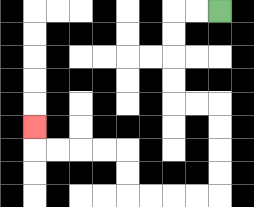{'start': '[9, 0]', 'end': '[1, 5]', 'path_directions': 'L,L,D,D,D,D,R,R,D,D,D,D,L,L,L,L,U,U,L,L,L,L,U', 'path_coordinates': '[[9, 0], [8, 0], [7, 0], [7, 1], [7, 2], [7, 3], [7, 4], [8, 4], [9, 4], [9, 5], [9, 6], [9, 7], [9, 8], [8, 8], [7, 8], [6, 8], [5, 8], [5, 7], [5, 6], [4, 6], [3, 6], [2, 6], [1, 6], [1, 5]]'}